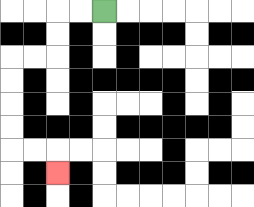{'start': '[4, 0]', 'end': '[2, 7]', 'path_directions': 'L,L,D,D,L,L,D,D,D,D,R,R,D', 'path_coordinates': '[[4, 0], [3, 0], [2, 0], [2, 1], [2, 2], [1, 2], [0, 2], [0, 3], [0, 4], [0, 5], [0, 6], [1, 6], [2, 6], [2, 7]]'}